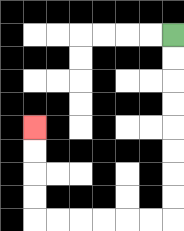{'start': '[7, 1]', 'end': '[1, 5]', 'path_directions': 'D,D,D,D,D,D,D,D,L,L,L,L,L,L,U,U,U,U', 'path_coordinates': '[[7, 1], [7, 2], [7, 3], [7, 4], [7, 5], [7, 6], [7, 7], [7, 8], [7, 9], [6, 9], [5, 9], [4, 9], [3, 9], [2, 9], [1, 9], [1, 8], [1, 7], [1, 6], [1, 5]]'}